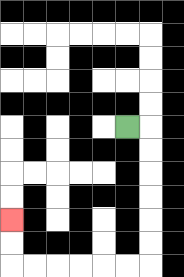{'start': '[5, 5]', 'end': '[0, 9]', 'path_directions': 'R,D,D,D,D,D,D,L,L,L,L,L,L,U,U', 'path_coordinates': '[[5, 5], [6, 5], [6, 6], [6, 7], [6, 8], [6, 9], [6, 10], [6, 11], [5, 11], [4, 11], [3, 11], [2, 11], [1, 11], [0, 11], [0, 10], [0, 9]]'}